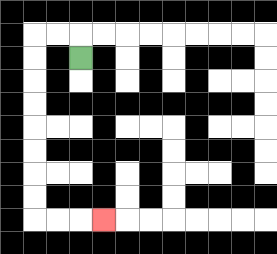{'start': '[3, 2]', 'end': '[4, 9]', 'path_directions': 'U,L,L,D,D,D,D,D,D,D,D,R,R,R', 'path_coordinates': '[[3, 2], [3, 1], [2, 1], [1, 1], [1, 2], [1, 3], [1, 4], [1, 5], [1, 6], [1, 7], [1, 8], [1, 9], [2, 9], [3, 9], [4, 9]]'}